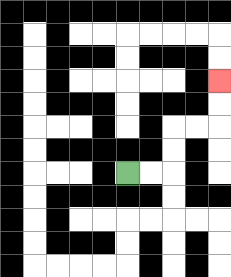{'start': '[5, 7]', 'end': '[9, 3]', 'path_directions': 'R,R,U,U,R,R,U,U', 'path_coordinates': '[[5, 7], [6, 7], [7, 7], [7, 6], [7, 5], [8, 5], [9, 5], [9, 4], [9, 3]]'}